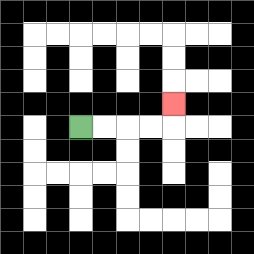{'start': '[3, 5]', 'end': '[7, 4]', 'path_directions': 'R,R,R,R,U', 'path_coordinates': '[[3, 5], [4, 5], [5, 5], [6, 5], [7, 5], [7, 4]]'}